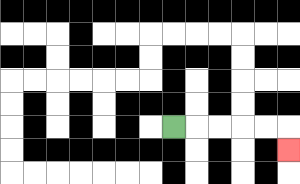{'start': '[7, 5]', 'end': '[12, 6]', 'path_directions': 'R,R,R,R,R,D', 'path_coordinates': '[[7, 5], [8, 5], [9, 5], [10, 5], [11, 5], [12, 5], [12, 6]]'}